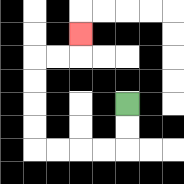{'start': '[5, 4]', 'end': '[3, 1]', 'path_directions': 'D,D,L,L,L,L,U,U,U,U,R,R,U', 'path_coordinates': '[[5, 4], [5, 5], [5, 6], [4, 6], [3, 6], [2, 6], [1, 6], [1, 5], [1, 4], [1, 3], [1, 2], [2, 2], [3, 2], [3, 1]]'}